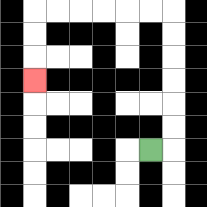{'start': '[6, 6]', 'end': '[1, 3]', 'path_directions': 'R,U,U,U,U,U,U,L,L,L,L,L,L,D,D,D', 'path_coordinates': '[[6, 6], [7, 6], [7, 5], [7, 4], [7, 3], [7, 2], [7, 1], [7, 0], [6, 0], [5, 0], [4, 0], [3, 0], [2, 0], [1, 0], [1, 1], [1, 2], [1, 3]]'}